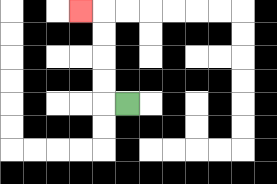{'start': '[5, 4]', 'end': '[3, 0]', 'path_directions': 'L,U,U,U,U,L', 'path_coordinates': '[[5, 4], [4, 4], [4, 3], [4, 2], [4, 1], [4, 0], [3, 0]]'}